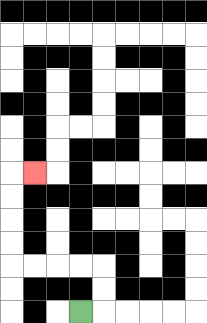{'start': '[3, 13]', 'end': '[1, 7]', 'path_directions': 'R,U,U,L,L,L,L,U,U,U,U,R', 'path_coordinates': '[[3, 13], [4, 13], [4, 12], [4, 11], [3, 11], [2, 11], [1, 11], [0, 11], [0, 10], [0, 9], [0, 8], [0, 7], [1, 7]]'}